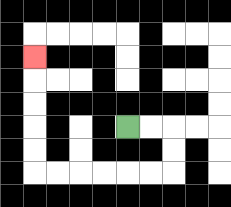{'start': '[5, 5]', 'end': '[1, 2]', 'path_directions': 'R,R,D,D,L,L,L,L,L,L,U,U,U,U,U', 'path_coordinates': '[[5, 5], [6, 5], [7, 5], [7, 6], [7, 7], [6, 7], [5, 7], [4, 7], [3, 7], [2, 7], [1, 7], [1, 6], [1, 5], [1, 4], [1, 3], [1, 2]]'}